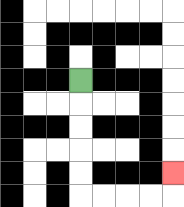{'start': '[3, 3]', 'end': '[7, 7]', 'path_directions': 'D,D,D,D,D,R,R,R,R,U', 'path_coordinates': '[[3, 3], [3, 4], [3, 5], [3, 6], [3, 7], [3, 8], [4, 8], [5, 8], [6, 8], [7, 8], [7, 7]]'}